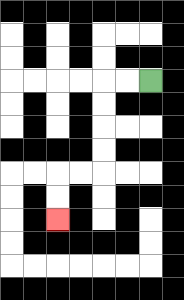{'start': '[6, 3]', 'end': '[2, 9]', 'path_directions': 'L,L,D,D,D,D,L,L,D,D', 'path_coordinates': '[[6, 3], [5, 3], [4, 3], [4, 4], [4, 5], [4, 6], [4, 7], [3, 7], [2, 7], [2, 8], [2, 9]]'}